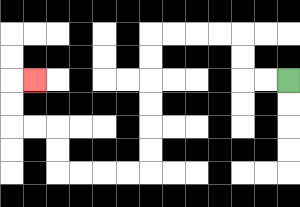{'start': '[12, 3]', 'end': '[1, 3]', 'path_directions': 'L,L,U,U,L,L,L,L,D,D,D,D,D,D,L,L,L,L,U,U,L,L,U,U,R', 'path_coordinates': '[[12, 3], [11, 3], [10, 3], [10, 2], [10, 1], [9, 1], [8, 1], [7, 1], [6, 1], [6, 2], [6, 3], [6, 4], [6, 5], [6, 6], [6, 7], [5, 7], [4, 7], [3, 7], [2, 7], [2, 6], [2, 5], [1, 5], [0, 5], [0, 4], [0, 3], [1, 3]]'}